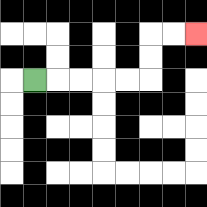{'start': '[1, 3]', 'end': '[8, 1]', 'path_directions': 'R,R,R,R,R,U,U,R,R', 'path_coordinates': '[[1, 3], [2, 3], [3, 3], [4, 3], [5, 3], [6, 3], [6, 2], [6, 1], [7, 1], [8, 1]]'}